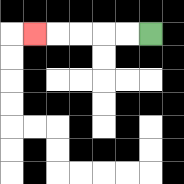{'start': '[6, 1]', 'end': '[1, 1]', 'path_directions': 'L,L,L,L,L', 'path_coordinates': '[[6, 1], [5, 1], [4, 1], [3, 1], [2, 1], [1, 1]]'}